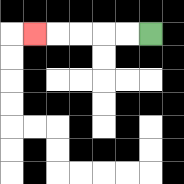{'start': '[6, 1]', 'end': '[1, 1]', 'path_directions': 'L,L,L,L,L', 'path_coordinates': '[[6, 1], [5, 1], [4, 1], [3, 1], [2, 1], [1, 1]]'}